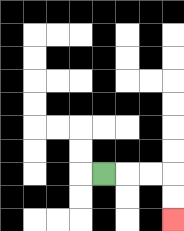{'start': '[4, 7]', 'end': '[7, 9]', 'path_directions': 'R,R,R,D,D', 'path_coordinates': '[[4, 7], [5, 7], [6, 7], [7, 7], [7, 8], [7, 9]]'}